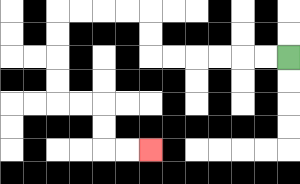{'start': '[12, 2]', 'end': '[6, 6]', 'path_directions': 'L,L,L,L,L,L,U,U,L,L,L,L,D,D,D,D,R,R,D,D,R,R', 'path_coordinates': '[[12, 2], [11, 2], [10, 2], [9, 2], [8, 2], [7, 2], [6, 2], [6, 1], [6, 0], [5, 0], [4, 0], [3, 0], [2, 0], [2, 1], [2, 2], [2, 3], [2, 4], [3, 4], [4, 4], [4, 5], [4, 6], [5, 6], [6, 6]]'}